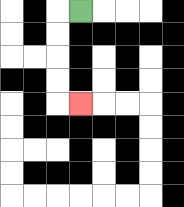{'start': '[3, 0]', 'end': '[3, 4]', 'path_directions': 'L,D,D,D,D,R', 'path_coordinates': '[[3, 0], [2, 0], [2, 1], [2, 2], [2, 3], [2, 4], [3, 4]]'}